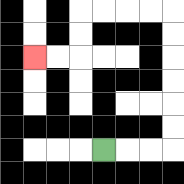{'start': '[4, 6]', 'end': '[1, 2]', 'path_directions': 'R,R,R,U,U,U,U,U,U,L,L,L,L,D,D,L,L', 'path_coordinates': '[[4, 6], [5, 6], [6, 6], [7, 6], [7, 5], [7, 4], [7, 3], [7, 2], [7, 1], [7, 0], [6, 0], [5, 0], [4, 0], [3, 0], [3, 1], [3, 2], [2, 2], [1, 2]]'}